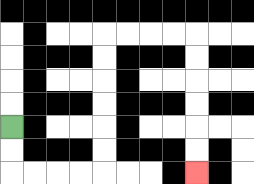{'start': '[0, 5]', 'end': '[8, 7]', 'path_directions': 'D,D,R,R,R,R,U,U,U,U,U,U,R,R,R,R,D,D,D,D,D,D', 'path_coordinates': '[[0, 5], [0, 6], [0, 7], [1, 7], [2, 7], [3, 7], [4, 7], [4, 6], [4, 5], [4, 4], [4, 3], [4, 2], [4, 1], [5, 1], [6, 1], [7, 1], [8, 1], [8, 2], [8, 3], [8, 4], [8, 5], [8, 6], [8, 7]]'}